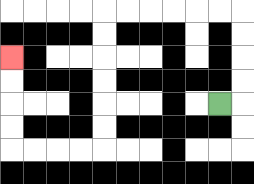{'start': '[9, 4]', 'end': '[0, 2]', 'path_directions': 'R,U,U,U,U,L,L,L,L,L,L,D,D,D,D,D,D,L,L,L,L,U,U,U,U', 'path_coordinates': '[[9, 4], [10, 4], [10, 3], [10, 2], [10, 1], [10, 0], [9, 0], [8, 0], [7, 0], [6, 0], [5, 0], [4, 0], [4, 1], [4, 2], [4, 3], [4, 4], [4, 5], [4, 6], [3, 6], [2, 6], [1, 6], [0, 6], [0, 5], [0, 4], [0, 3], [0, 2]]'}